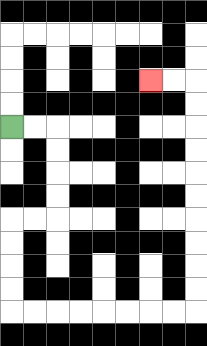{'start': '[0, 5]', 'end': '[6, 3]', 'path_directions': 'R,R,D,D,D,D,L,L,D,D,D,D,R,R,R,R,R,R,R,R,U,U,U,U,U,U,U,U,U,U,L,L', 'path_coordinates': '[[0, 5], [1, 5], [2, 5], [2, 6], [2, 7], [2, 8], [2, 9], [1, 9], [0, 9], [0, 10], [0, 11], [0, 12], [0, 13], [1, 13], [2, 13], [3, 13], [4, 13], [5, 13], [6, 13], [7, 13], [8, 13], [8, 12], [8, 11], [8, 10], [8, 9], [8, 8], [8, 7], [8, 6], [8, 5], [8, 4], [8, 3], [7, 3], [6, 3]]'}